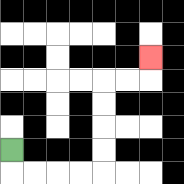{'start': '[0, 6]', 'end': '[6, 2]', 'path_directions': 'D,R,R,R,R,U,U,U,U,R,R,U', 'path_coordinates': '[[0, 6], [0, 7], [1, 7], [2, 7], [3, 7], [4, 7], [4, 6], [4, 5], [4, 4], [4, 3], [5, 3], [6, 3], [6, 2]]'}